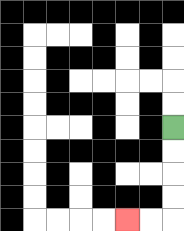{'start': '[7, 5]', 'end': '[5, 9]', 'path_directions': 'D,D,D,D,L,L', 'path_coordinates': '[[7, 5], [7, 6], [7, 7], [7, 8], [7, 9], [6, 9], [5, 9]]'}